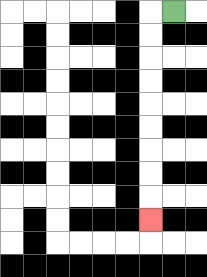{'start': '[7, 0]', 'end': '[6, 9]', 'path_directions': 'L,D,D,D,D,D,D,D,D,D', 'path_coordinates': '[[7, 0], [6, 0], [6, 1], [6, 2], [6, 3], [6, 4], [6, 5], [6, 6], [6, 7], [6, 8], [6, 9]]'}